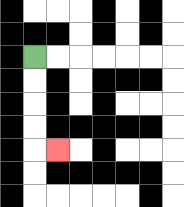{'start': '[1, 2]', 'end': '[2, 6]', 'path_directions': 'D,D,D,D,R', 'path_coordinates': '[[1, 2], [1, 3], [1, 4], [1, 5], [1, 6], [2, 6]]'}